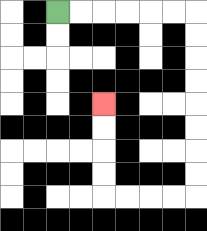{'start': '[2, 0]', 'end': '[4, 4]', 'path_directions': 'R,R,R,R,R,R,D,D,D,D,D,D,D,D,L,L,L,L,U,U,U,U', 'path_coordinates': '[[2, 0], [3, 0], [4, 0], [5, 0], [6, 0], [7, 0], [8, 0], [8, 1], [8, 2], [8, 3], [8, 4], [8, 5], [8, 6], [8, 7], [8, 8], [7, 8], [6, 8], [5, 8], [4, 8], [4, 7], [4, 6], [4, 5], [4, 4]]'}